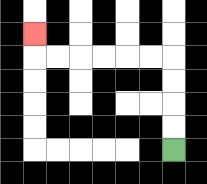{'start': '[7, 6]', 'end': '[1, 1]', 'path_directions': 'U,U,U,U,L,L,L,L,L,L,U', 'path_coordinates': '[[7, 6], [7, 5], [7, 4], [7, 3], [7, 2], [6, 2], [5, 2], [4, 2], [3, 2], [2, 2], [1, 2], [1, 1]]'}